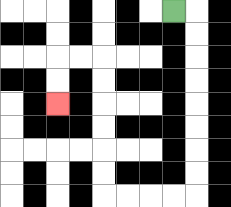{'start': '[7, 0]', 'end': '[2, 4]', 'path_directions': 'R,D,D,D,D,D,D,D,D,L,L,L,L,U,U,U,U,U,U,L,L,D,D', 'path_coordinates': '[[7, 0], [8, 0], [8, 1], [8, 2], [8, 3], [8, 4], [8, 5], [8, 6], [8, 7], [8, 8], [7, 8], [6, 8], [5, 8], [4, 8], [4, 7], [4, 6], [4, 5], [4, 4], [4, 3], [4, 2], [3, 2], [2, 2], [2, 3], [2, 4]]'}